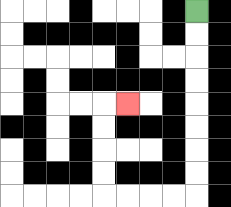{'start': '[8, 0]', 'end': '[5, 4]', 'path_directions': 'D,D,D,D,D,D,D,D,L,L,L,L,U,U,U,U,R', 'path_coordinates': '[[8, 0], [8, 1], [8, 2], [8, 3], [8, 4], [8, 5], [8, 6], [8, 7], [8, 8], [7, 8], [6, 8], [5, 8], [4, 8], [4, 7], [4, 6], [4, 5], [4, 4], [5, 4]]'}